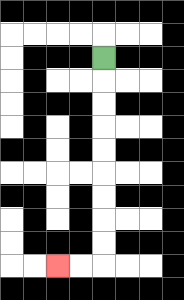{'start': '[4, 2]', 'end': '[2, 11]', 'path_directions': 'D,D,D,D,D,D,D,D,D,L,L', 'path_coordinates': '[[4, 2], [4, 3], [4, 4], [4, 5], [4, 6], [4, 7], [4, 8], [4, 9], [4, 10], [4, 11], [3, 11], [2, 11]]'}